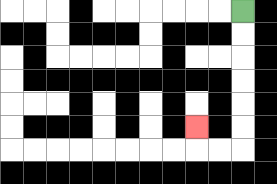{'start': '[10, 0]', 'end': '[8, 5]', 'path_directions': 'D,D,D,D,D,D,L,L,U', 'path_coordinates': '[[10, 0], [10, 1], [10, 2], [10, 3], [10, 4], [10, 5], [10, 6], [9, 6], [8, 6], [8, 5]]'}